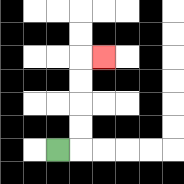{'start': '[2, 6]', 'end': '[4, 2]', 'path_directions': 'R,U,U,U,U,R', 'path_coordinates': '[[2, 6], [3, 6], [3, 5], [3, 4], [3, 3], [3, 2], [4, 2]]'}